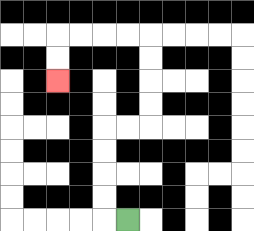{'start': '[5, 9]', 'end': '[2, 3]', 'path_directions': 'L,U,U,U,U,R,R,U,U,U,U,L,L,L,L,D,D', 'path_coordinates': '[[5, 9], [4, 9], [4, 8], [4, 7], [4, 6], [4, 5], [5, 5], [6, 5], [6, 4], [6, 3], [6, 2], [6, 1], [5, 1], [4, 1], [3, 1], [2, 1], [2, 2], [2, 3]]'}